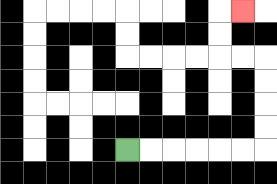{'start': '[5, 6]', 'end': '[10, 0]', 'path_directions': 'R,R,R,R,R,R,U,U,U,U,L,L,U,U,R', 'path_coordinates': '[[5, 6], [6, 6], [7, 6], [8, 6], [9, 6], [10, 6], [11, 6], [11, 5], [11, 4], [11, 3], [11, 2], [10, 2], [9, 2], [9, 1], [9, 0], [10, 0]]'}